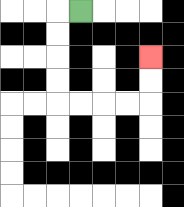{'start': '[3, 0]', 'end': '[6, 2]', 'path_directions': 'L,D,D,D,D,R,R,R,R,U,U', 'path_coordinates': '[[3, 0], [2, 0], [2, 1], [2, 2], [2, 3], [2, 4], [3, 4], [4, 4], [5, 4], [6, 4], [6, 3], [6, 2]]'}